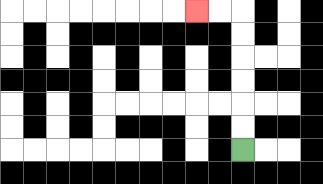{'start': '[10, 6]', 'end': '[8, 0]', 'path_directions': 'U,U,U,U,U,U,L,L', 'path_coordinates': '[[10, 6], [10, 5], [10, 4], [10, 3], [10, 2], [10, 1], [10, 0], [9, 0], [8, 0]]'}